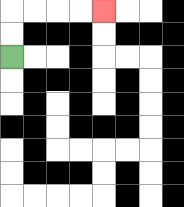{'start': '[0, 2]', 'end': '[4, 0]', 'path_directions': 'U,U,R,R,R,R', 'path_coordinates': '[[0, 2], [0, 1], [0, 0], [1, 0], [2, 0], [3, 0], [4, 0]]'}